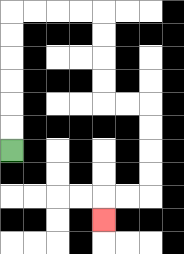{'start': '[0, 6]', 'end': '[4, 9]', 'path_directions': 'U,U,U,U,U,U,R,R,R,R,D,D,D,D,R,R,D,D,D,D,L,L,D', 'path_coordinates': '[[0, 6], [0, 5], [0, 4], [0, 3], [0, 2], [0, 1], [0, 0], [1, 0], [2, 0], [3, 0], [4, 0], [4, 1], [4, 2], [4, 3], [4, 4], [5, 4], [6, 4], [6, 5], [6, 6], [6, 7], [6, 8], [5, 8], [4, 8], [4, 9]]'}